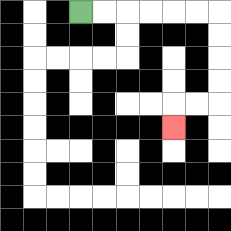{'start': '[3, 0]', 'end': '[7, 5]', 'path_directions': 'R,R,R,R,R,R,D,D,D,D,L,L,D', 'path_coordinates': '[[3, 0], [4, 0], [5, 0], [6, 0], [7, 0], [8, 0], [9, 0], [9, 1], [9, 2], [9, 3], [9, 4], [8, 4], [7, 4], [7, 5]]'}